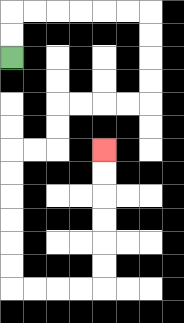{'start': '[0, 2]', 'end': '[4, 6]', 'path_directions': 'U,U,R,R,R,R,R,R,D,D,D,D,L,L,L,L,D,D,L,L,D,D,D,D,D,D,R,R,R,R,U,U,U,U,U,U', 'path_coordinates': '[[0, 2], [0, 1], [0, 0], [1, 0], [2, 0], [3, 0], [4, 0], [5, 0], [6, 0], [6, 1], [6, 2], [6, 3], [6, 4], [5, 4], [4, 4], [3, 4], [2, 4], [2, 5], [2, 6], [1, 6], [0, 6], [0, 7], [0, 8], [0, 9], [0, 10], [0, 11], [0, 12], [1, 12], [2, 12], [3, 12], [4, 12], [4, 11], [4, 10], [4, 9], [4, 8], [4, 7], [4, 6]]'}